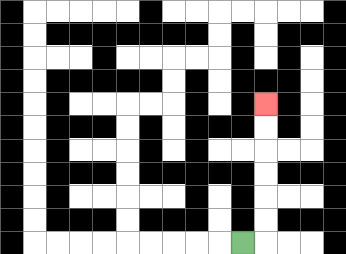{'start': '[10, 10]', 'end': '[11, 4]', 'path_directions': 'R,U,U,U,U,U,U', 'path_coordinates': '[[10, 10], [11, 10], [11, 9], [11, 8], [11, 7], [11, 6], [11, 5], [11, 4]]'}